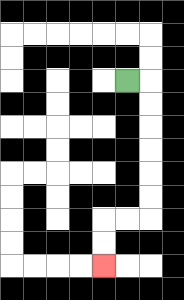{'start': '[5, 3]', 'end': '[4, 11]', 'path_directions': 'R,D,D,D,D,D,D,L,L,D,D', 'path_coordinates': '[[5, 3], [6, 3], [6, 4], [6, 5], [6, 6], [6, 7], [6, 8], [6, 9], [5, 9], [4, 9], [4, 10], [4, 11]]'}